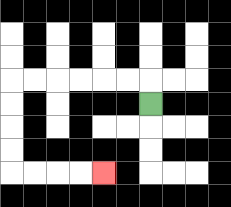{'start': '[6, 4]', 'end': '[4, 7]', 'path_directions': 'U,L,L,L,L,L,L,D,D,D,D,R,R,R,R', 'path_coordinates': '[[6, 4], [6, 3], [5, 3], [4, 3], [3, 3], [2, 3], [1, 3], [0, 3], [0, 4], [0, 5], [0, 6], [0, 7], [1, 7], [2, 7], [3, 7], [4, 7]]'}